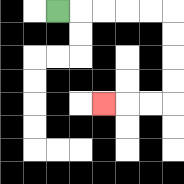{'start': '[2, 0]', 'end': '[4, 4]', 'path_directions': 'R,R,R,R,R,D,D,D,D,L,L,L', 'path_coordinates': '[[2, 0], [3, 0], [4, 0], [5, 0], [6, 0], [7, 0], [7, 1], [7, 2], [7, 3], [7, 4], [6, 4], [5, 4], [4, 4]]'}